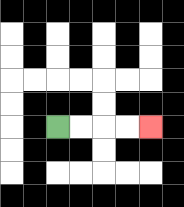{'start': '[2, 5]', 'end': '[6, 5]', 'path_directions': 'R,R,R,R', 'path_coordinates': '[[2, 5], [3, 5], [4, 5], [5, 5], [6, 5]]'}